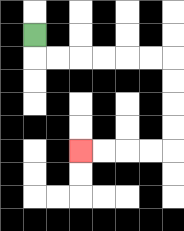{'start': '[1, 1]', 'end': '[3, 6]', 'path_directions': 'D,R,R,R,R,R,R,D,D,D,D,L,L,L,L', 'path_coordinates': '[[1, 1], [1, 2], [2, 2], [3, 2], [4, 2], [5, 2], [6, 2], [7, 2], [7, 3], [7, 4], [7, 5], [7, 6], [6, 6], [5, 6], [4, 6], [3, 6]]'}